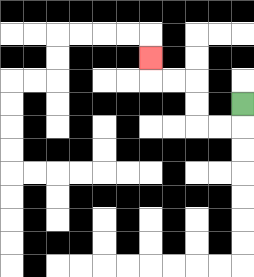{'start': '[10, 4]', 'end': '[6, 2]', 'path_directions': 'D,L,L,U,U,L,L,U', 'path_coordinates': '[[10, 4], [10, 5], [9, 5], [8, 5], [8, 4], [8, 3], [7, 3], [6, 3], [6, 2]]'}